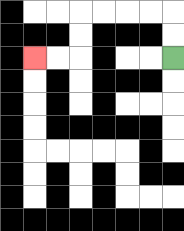{'start': '[7, 2]', 'end': '[1, 2]', 'path_directions': 'U,U,L,L,L,L,D,D,L,L', 'path_coordinates': '[[7, 2], [7, 1], [7, 0], [6, 0], [5, 0], [4, 0], [3, 0], [3, 1], [3, 2], [2, 2], [1, 2]]'}